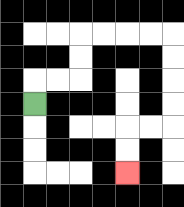{'start': '[1, 4]', 'end': '[5, 7]', 'path_directions': 'U,R,R,U,U,R,R,R,R,D,D,D,D,L,L,D,D', 'path_coordinates': '[[1, 4], [1, 3], [2, 3], [3, 3], [3, 2], [3, 1], [4, 1], [5, 1], [6, 1], [7, 1], [7, 2], [7, 3], [7, 4], [7, 5], [6, 5], [5, 5], [5, 6], [5, 7]]'}